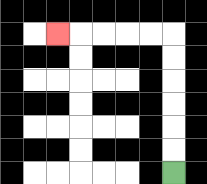{'start': '[7, 7]', 'end': '[2, 1]', 'path_directions': 'U,U,U,U,U,U,L,L,L,L,L', 'path_coordinates': '[[7, 7], [7, 6], [7, 5], [7, 4], [7, 3], [7, 2], [7, 1], [6, 1], [5, 1], [4, 1], [3, 1], [2, 1]]'}